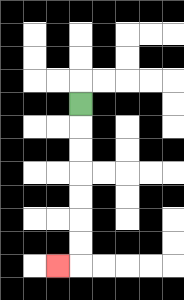{'start': '[3, 4]', 'end': '[2, 11]', 'path_directions': 'D,D,D,D,D,D,D,L', 'path_coordinates': '[[3, 4], [3, 5], [3, 6], [3, 7], [3, 8], [3, 9], [3, 10], [3, 11], [2, 11]]'}